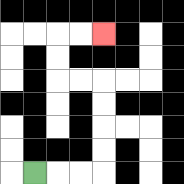{'start': '[1, 7]', 'end': '[4, 1]', 'path_directions': 'R,R,R,U,U,U,U,L,L,U,U,R,R', 'path_coordinates': '[[1, 7], [2, 7], [3, 7], [4, 7], [4, 6], [4, 5], [4, 4], [4, 3], [3, 3], [2, 3], [2, 2], [2, 1], [3, 1], [4, 1]]'}